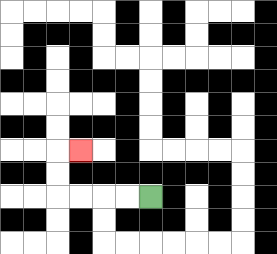{'start': '[6, 8]', 'end': '[3, 6]', 'path_directions': 'L,L,L,L,U,U,R', 'path_coordinates': '[[6, 8], [5, 8], [4, 8], [3, 8], [2, 8], [2, 7], [2, 6], [3, 6]]'}